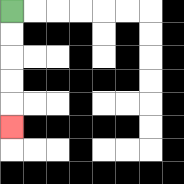{'start': '[0, 0]', 'end': '[0, 5]', 'path_directions': 'D,D,D,D,D', 'path_coordinates': '[[0, 0], [0, 1], [0, 2], [0, 3], [0, 4], [0, 5]]'}